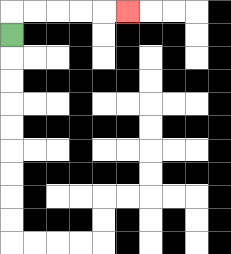{'start': '[0, 1]', 'end': '[5, 0]', 'path_directions': 'U,R,R,R,R,R', 'path_coordinates': '[[0, 1], [0, 0], [1, 0], [2, 0], [3, 0], [4, 0], [5, 0]]'}